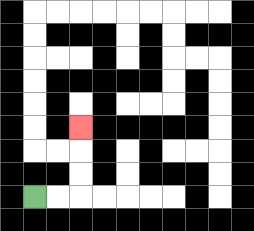{'start': '[1, 8]', 'end': '[3, 5]', 'path_directions': 'R,R,U,U,U', 'path_coordinates': '[[1, 8], [2, 8], [3, 8], [3, 7], [3, 6], [3, 5]]'}